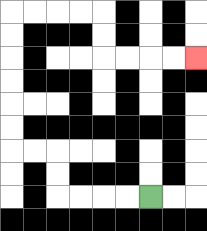{'start': '[6, 8]', 'end': '[8, 2]', 'path_directions': 'L,L,L,L,U,U,L,L,U,U,U,U,U,U,R,R,R,R,D,D,R,R,R,R', 'path_coordinates': '[[6, 8], [5, 8], [4, 8], [3, 8], [2, 8], [2, 7], [2, 6], [1, 6], [0, 6], [0, 5], [0, 4], [0, 3], [0, 2], [0, 1], [0, 0], [1, 0], [2, 0], [3, 0], [4, 0], [4, 1], [4, 2], [5, 2], [6, 2], [7, 2], [8, 2]]'}